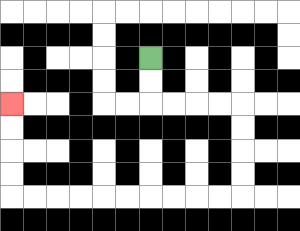{'start': '[6, 2]', 'end': '[0, 4]', 'path_directions': 'D,D,R,R,R,R,D,D,D,D,L,L,L,L,L,L,L,L,L,L,U,U,U,U', 'path_coordinates': '[[6, 2], [6, 3], [6, 4], [7, 4], [8, 4], [9, 4], [10, 4], [10, 5], [10, 6], [10, 7], [10, 8], [9, 8], [8, 8], [7, 8], [6, 8], [5, 8], [4, 8], [3, 8], [2, 8], [1, 8], [0, 8], [0, 7], [0, 6], [0, 5], [0, 4]]'}